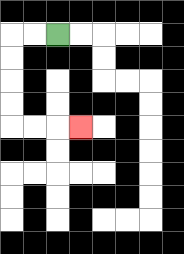{'start': '[2, 1]', 'end': '[3, 5]', 'path_directions': 'L,L,D,D,D,D,R,R,R', 'path_coordinates': '[[2, 1], [1, 1], [0, 1], [0, 2], [0, 3], [0, 4], [0, 5], [1, 5], [2, 5], [3, 5]]'}